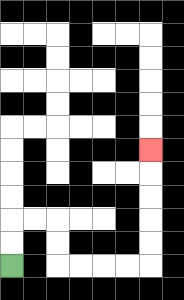{'start': '[0, 11]', 'end': '[6, 6]', 'path_directions': 'U,U,R,R,D,D,R,R,R,R,U,U,U,U,U', 'path_coordinates': '[[0, 11], [0, 10], [0, 9], [1, 9], [2, 9], [2, 10], [2, 11], [3, 11], [4, 11], [5, 11], [6, 11], [6, 10], [6, 9], [6, 8], [6, 7], [6, 6]]'}